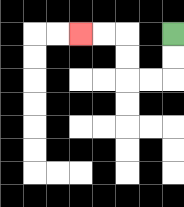{'start': '[7, 1]', 'end': '[3, 1]', 'path_directions': 'D,D,L,L,U,U,L,L', 'path_coordinates': '[[7, 1], [7, 2], [7, 3], [6, 3], [5, 3], [5, 2], [5, 1], [4, 1], [3, 1]]'}